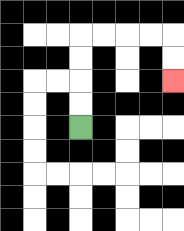{'start': '[3, 5]', 'end': '[7, 3]', 'path_directions': 'U,U,U,U,R,R,R,R,D,D', 'path_coordinates': '[[3, 5], [3, 4], [3, 3], [3, 2], [3, 1], [4, 1], [5, 1], [6, 1], [7, 1], [7, 2], [7, 3]]'}